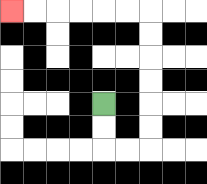{'start': '[4, 4]', 'end': '[0, 0]', 'path_directions': 'D,D,R,R,U,U,U,U,U,U,L,L,L,L,L,L', 'path_coordinates': '[[4, 4], [4, 5], [4, 6], [5, 6], [6, 6], [6, 5], [6, 4], [6, 3], [6, 2], [6, 1], [6, 0], [5, 0], [4, 0], [3, 0], [2, 0], [1, 0], [0, 0]]'}